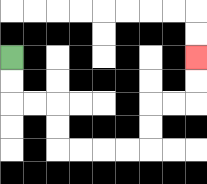{'start': '[0, 2]', 'end': '[8, 2]', 'path_directions': 'D,D,R,R,D,D,R,R,R,R,U,U,R,R,U,U', 'path_coordinates': '[[0, 2], [0, 3], [0, 4], [1, 4], [2, 4], [2, 5], [2, 6], [3, 6], [4, 6], [5, 6], [6, 6], [6, 5], [6, 4], [7, 4], [8, 4], [8, 3], [8, 2]]'}